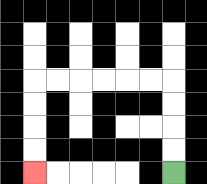{'start': '[7, 7]', 'end': '[1, 7]', 'path_directions': 'U,U,U,U,L,L,L,L,L,L,D,D,D,D', 'path_coordinates': '[[7, 7], [7, 6], [7, 5], [7, 4], [7, 3], [6, 3], [5, 3], [4, 3], [3, 3], [2, 3], [1, 3], [1, 4], [1, 5], [1, 6], [1, 7]]'}